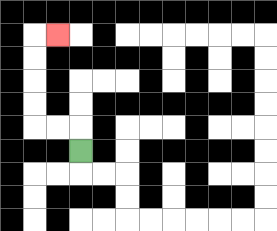{'start': '[3, 6]', 'end': '[2, 1]', 'path_directions': 'U,L,L,U,U,U,U,R', 'path_coordinates': '[[3, 6], [3, 5], [2, 5], [1, 5], [1, 4], [1, 3], [1, 2], [1, 1], [2, 1]]'}